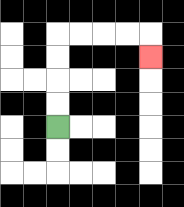{'start': '[2, 5]', 'end': '[6, 2]', 'path_directions': 'U,U,U,U,R,R,R,R,D', 'path_coordinates': '[[2, 5], [2, 4], [2, 3], [2, 2], [2, 1], [3, 1], [4, 1], [5, 1], [6, 1], [6, 2]]'}